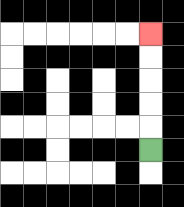{'start': '[6, 6]', 'end': '[6, 1]', 'path_directions': 'U,U,U,U,U', 'path_coordinates': '[[6, 6], [6, 5], [6, 4], [6, 3], [6, 2], [6, 1]]'}